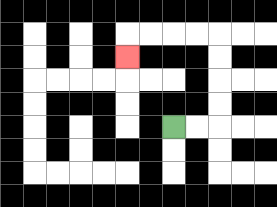{'start': '[7, 5]', 'end': '[5, 2]', 'path_directions': 'R,R,U,U,U,U,L,L,L,L,D', 'path_coordinates': '[[7, 5], [8, 5], [9, 5], [9, 4], [9, 3], [9, 2], [9, 1], [8, 1], [7, 1], [6, 1], [5, 1], [5, 2]]'}